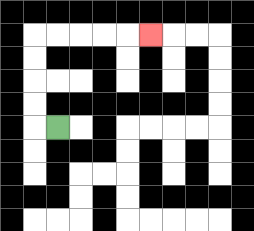{'start': '[2, 5]', 'end': '[6, 1]', 'path_directions': 'L,U,U,U,U,R,R,R,R,R', 'path_coordinates': '[[2, 5], [1, 5], [1, 4], [1, 3], [1, 2], [1, 1], [2, 1], [3, 1], [4, 1], [5, 1], [6, 1]]'}